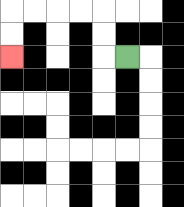{'start': '[5, 2]', 'end': '[0, 2]', 'path_directions': 'L,U,U,L,L,L,L,D,D', 'path_coordinates': '[[5, 2], [4, 2], [4, 1], [4, 0], [3, 0], [2, 0], [1, 0], [0, 0], [0, 1], [0, 2]]'}